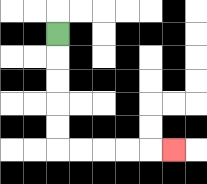{'start': '[2, 1]', 'end': '[7, 6]', 'path_directions': 'D,D,D,D,D,R,R,R,R,R', 'path_coordinates': '[[2, 1], [2, 2], [2, 3], [2, 4], [2, 5], [2, 6], [3, 6], [4, 6], [5, 6], [6, 6], [7, 6]]'}